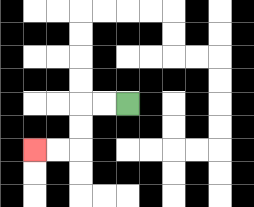{'start': '[5, 4]', 'end': '[1, 6]', 'path_directions': 'L,L,D,D,L,L', 'path_coordinates': '[[5, 4], [4, 4], [3, 4], [3, 5], [3, 6], [2, 6], [1, 6]]'}